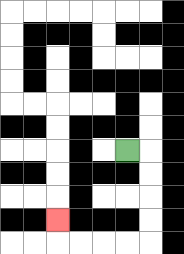{'start': '[5, 6]', 'end': '[2, 9]', 'path_directions': 'R,D,D,D,D,L,L,L,L,U', 'path_coordinates': '[[5, 6], [6, 6], [6, 7], [6, 8], [6, 9], [6, 10], [5, 10], [4, 10], [3, 10], [2, 10], [2, 9]]'}